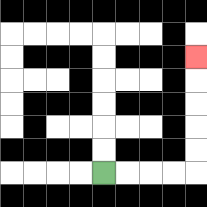{'start': '[4, 7]', 'end': '[8, 2]', 'path_directions': 'R,R,R,R,U,U,U,U,U', 'path_coordinates': '[[4, 7], [5, 7], [6, 7], [7, 7], [8, 7], [8, 6], [8, 5], [8, 4], [8, 3], [8, 2]]'}